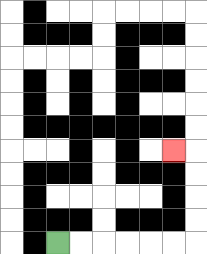{'start': '[2, 10]', 'end': '[7, 6]', 'path_directions': 'R,R,R,R,R,R,U,U,U,U,L', 'path_coordinates': '[[2, 10], [3, 10], [4, 10], [5, 10], [6, 10], [7, 10], [8, 10], [8, 9], [8, 8], [8, 7], [8, 6], [7, 6]]'}